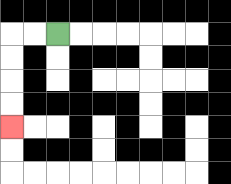{'start': '[2, 1]', 'end': '[0, 5]', 'path_directions': 'L,L,D,D,D,D', 'path_coordinates': '[[2, 1], [1, 1], [0, 1], [0, 2], [0, 3], [0, 4], [0, 5]]'}